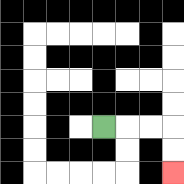{'start': '[4, 5]', 'end': '[7, 7]', 'path_directions': 'R,R,R,D,D', 'path_coordinates': '[[4, 5], [5, 5], [6, 5], [7, 5], [7, 6], [7, 7]]'}